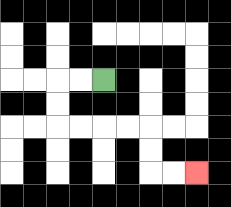{'start': '[4, 3]', 'end': '[8, 7]', 'path_directions': 'L,L,D,D,R,R,R,R,D,D,R,R', 'path_coordinates': '[[4, 3], [3, 3], [2, 3], [2, 4], [2, 5], [3, 5], [4, 5], [5, 5], [6, 5], [6, 6], [6, 7], [7, 7], [8, 7]]'}